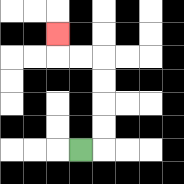{'start': '[3, 6]', 'end': '[2, 1]', 'path_directions': 'R,U,U,U,U,L,L,U', 'path_coordinates': '[[3, 6], [4, 6], [4, 5], [4, 4], [4, 3], [4, 2], [3, 2], [2, 2], [2, 1]]'}